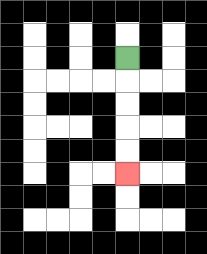{'start': '[5, 2]', 'end': '[5, 7]', 'path_directions': 'D,D,D,D,D', 'path_coordinates': '[[5, 2], [5, 3], [5, 4], [5, 5], [5, 6], [5, 7]]'}